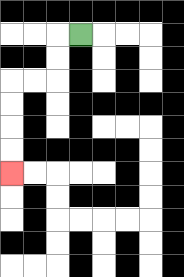{'start': '[3, 1]', 'end': '[0, 7]', 'path_directions': 'L,D,D,L,L,D,D,D,D', 'path_coordinates': '[[3, 1], [2, 1], [2, 2], [2, 3], [1, 3], [0, 3], [0, 4], [0, 5], [0, 6], [0, 7]]'}